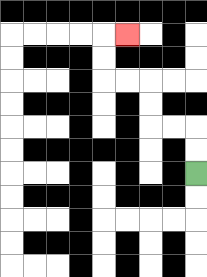{'start': '[8, 7]', 'end': '[5, 1]', 'path_directions': 'U,U,L,L,U,U,L,L,U,U,R', 'path_coordinates': '[[8, 7], [8, 6], [8, 5], [7, 5], [6, 5], [6, 4], [6, 3], [5, 3], [4, 3], [4, 2], [4, 1], [5, 1]]'}